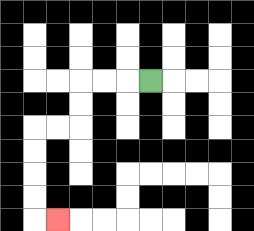{'start': '[6, 3]', 'end': '[2, 9]', 'path_directions': 'L,L,L,D,D,L,L,D,D,D,D,R', 'path_coordinates': '[[6, 3], [5, 3], [4, 3], [3, 3], [3, 4], [3, 5], [2, 5], [1, 5], [1, 6], [1, 7], [1, 8], [1, 9], [2, 9]]'}